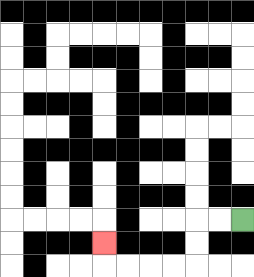{'start': '[10, 9]', 'end': '[4, 10]', 'path_directions': 'L,L,D,D,L,L,L,L,U', 'path_coordinates': '[[10, 9], [9, 9], [8, 9], [8, 10], [8, 11], [7, 11], [6, 11], [5, 11], [4, 11], [4, 10]]'}